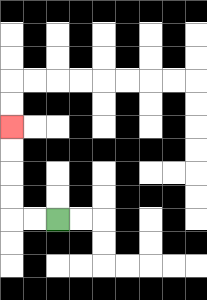{'start': '[2, 9]', 'end': '[0, 5]', 'path_directions': 'L,L,U,U,U,U', 'path_coordinates': '[[2, 9], [1, 9], [0, 9], [0, 8], [0, 7], [0, 6], [0, 5]]'}